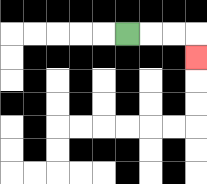{'start': '[5, 1]', 'end': '[8, 2]', 'path_directions': 'R,R,R,D', 'path_coordinates': '[[5, 1], [6, 1], [7, 1], [8, 1], [8, 2]]'}